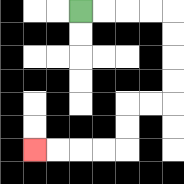{'start': '[3, 0]', 'end': '[1, 6]', 'path_directions': 'R,R,R,R,D,D,D,D,L,L,D,D,L,L,L,L', 'path_coordinates': '[[3, 0], [4, 0], [5, 0], [6, 0], [7, 0], [7, 1], [7, 2], [7, 3], [7, 4], [6, 4], [5, 4], [5, 5], [5, 6], [4, 6], [3, 6], [2, 6], [1, 6]]'}